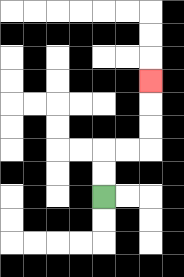{'start': '[4, 8]', 'end': '[6, 3]', 'path_directions': 'U,U,R,R,U,U,U', 'path_coordinates': '[[4, 8], [4, 7], [4, 6], [5, 6], [6, 6], [6, 5], [6, 4], [6, 3]]'}